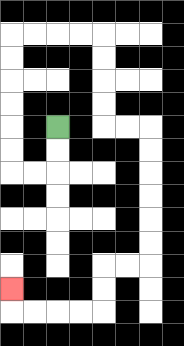{'start': '[2, 5]', 'end': '[0, 12]', 'path_directions': 'D,D,L,L,U,U,U,U,U,U,R,R,R,R,D,D,D,D,R,R,D,D,D,D,D,D,L,L,D,D,L,L,L,L,U', 'path_coordinates': '[[2, 5], [2, 6], [2, 7], [1, 7], [0, 7], [0, 6], [0, 5], [0, 4], [0, 3], [0, 2], [0, 1], [1, 1], [2, 1], [3, 1], [4, 1], [4, 2], [4, 3], [4, 4], [4, 5], [5, 5], [6, 5], [6, 6], [6, 7], [6, 8], [6, 9], [6, 10], [6, 11], [5, 11], [4, 11], [4, 12], [4, 13], [3, 13], [2, 13], [1, 13], [0, 13], [0, 12]]'}